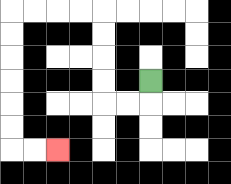{'start': '[6, 3]', 'end': '[2, 6]', 'path_directions': 'D,L,L,U,U,U,U,L,L,L,L,D,D,D,D,D,D,R,R', 'path_coordinates': '[[6, 3], [6, 4], [5, 4], [4, 4], [4, 3], [4, 2], [4, 1], [4, 0], [3, 0], [2, 0], [1, 0], [0, 0], [0, 1], [0, 2], [0, 3], [0, 4], [0, 5], [0, 6], [1, 6], [2, 6]]'}